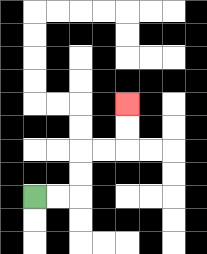{'start': '[1, 8]', 'end': '[5, 4]', 'path_directions': 'R,R,U,U,R,R,U,U', 'path_coordinates': '[[1, 8], [2, 8], [3, 8], [3, 7], [3, 6], [4, 6], [5, 6], [5, 5], [5, 4]]'}